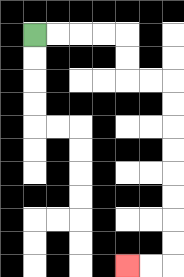{'start': '[1, 1]', 'end': '[5, 11]', 'path_directions': 'R,R,R,R,D,D,R,R,D,D,D,D,D,D,D,D,L,L', 'path_coordinates': '[[1, 1], [2, 1], [3, 1], [4, 1], [5, 1], [5, 2], [5, 3], [6, 3], [7, 3], [7, 4], [7, 5], [7, 6], [7, 7], [7, 8], [7, 9], [7, 10], [7, 11], [6, 11], [5, 11]]'}